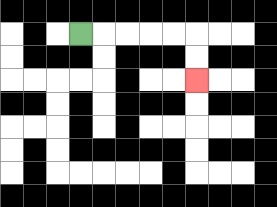{'start': '[3, 1]', 'end': '[8, 3]', 'path_directions': 'R,R,R,R,R,D,D', 'path_coordinates': '[[3, 1], [4, 1], [5, 1], [6, 1], [7, 1], [8, 1], [8, 2], [8, 3]]'}